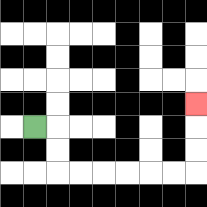{'start': '[1, 5]', 'end': '[8, 4]', 'path_directions': 'R,D,D,R,R,R,R,R,R,U,U,U', 'path_coordinates': '[[1, 5], [2, 5], [2, 6], [2, 7], [3, 7], [4, 7], [5, 7], [6, 7], [7, 7], [8, 7], [8, 6], [8, 5], [8, 4]]'}